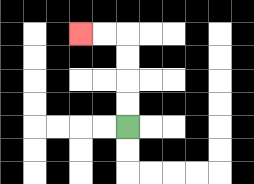{'start': '[5, 5]', 'end': '[3, 1]', 'path_directions': 'U,U,U,U,L,L', 'path_coordinates': '[[5, 5], [5, 4], [5, 3], [5, 2], [5, 1], [4, 1], [3, 1]]'}